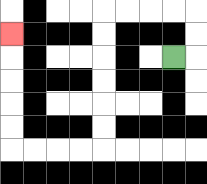{'start': '[7, 2]', 'end': '[0, 1]', 'path_directions': 'R,U,U,L,L,L,L,D,D,D,D,D,D,L,L,L,L,U,U,U,U,U', 'path_coordinates': '[[7, 2], [8, 2], [8, 1], [8, 0], [7, 0], [6, 0], [5, 0], [4, 0], [4, 1], [4, 2], [4, 3], [4, 4], [4, 5], [4, 6], [3, 6], [2, 6], [1, 6], [0, 6], [0, 5], [0, 4], [0, 3], [0, 2], [0, 1]]'}